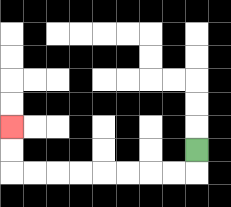{'start': '[8, 6]', 'end': '[0, 5]', 'path_directions': 'D,L,L,L,L,L,L,L,L,U,U', 'path_coordinates': '[[8, 6], [8, 7], [7, 7], [6, 7], [5, 7], [4, 7], [3, 7], [2, 7], [1, 7], [0, 7], [0, 6], [0, 5]]'}